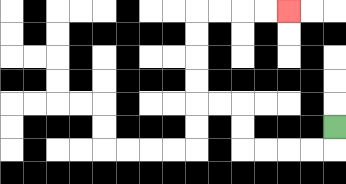{'start': '[14, 5]', 'end': '[12, 0]', 'path_directions': 'D,L,L,L,L,U,U,L,L,U,U,U,U,R,R,R,R', 'path_coordinates': '[[14, 5], [14, 6], [13, 6], [12, 6], [11, 6], [10, 6], [10, 5], [10, 4], [9, 4], [8, 4], [8, 3], [8, 2], [8, 1], [8, 0], [9, 0], [10, 0], [11, 0], [12, 0]]'}